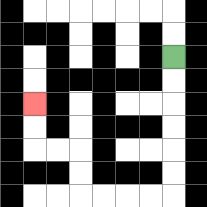{'start': '[7, 2]', 'end': '[1, 4]', 'path_directions': 'D,D,D,D,D,D,L,L,L,L,U,U,L,L,U,U', 'path_coordinates': '[[7, 2], [7, 3], [7, 4], [7, 5], [7, 6], [7, 7], [7, 8], [6, 8], [5, 8], [4, 8], [3, 8], [3, 7], [3, 6], [2, 6], [1, 6], [1, 5], [1, 4]]'}